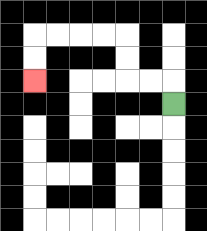{'start': '[7, 4]', 'end': '[1, 3]', 'path_directions': 'U,L,L,U,U,L,L,L,L,D,D', 'path_coordinates': '[[7, 4], [7, 3], [6, 3], [5, 3], [5, 2], [5, 1], [4, 1], [3, 1], [2, 1], [1, 1], [1, 2], [1, 3]]'}